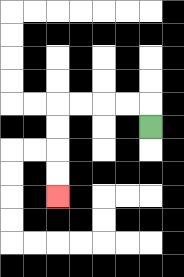{'start': '[6, 5]', 'end': '[2, 8]', 'path_directions': 'U,L,L,L,L,D,D,D,D', 'path_coordinates': '[[6, 5], [6, 4], [5, 4], [4, 4], [3, 4], [2, 4], [2, 5], [2, 6], [2, 7], [2, 8]]'}